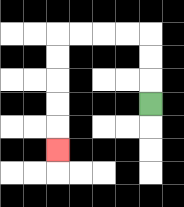{'start': '[6, 4]', 'end': '[2, 6]', 'path_directions': 'U,U,U,L,L,L,L,D,D,D,D,D', 'path_coordinates': '[[6, 4], [6, 3], [6, 2], [6, 1], [5, 1], [4, 1], [3, 1], [2, 1], [2, 2], [2, 3], [2, 4], [2, 5], [2, 6]]'}